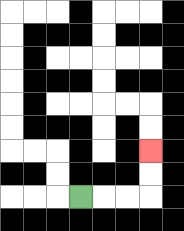{'start': '[3, 8]', 'end': '[6, 6]', 'path_directions': 'R,R,R,U,U', 'path_coordinates': '[[3, 8], [4, 8], [5, 8], [6, 8], [6, 7], [6, 6]]'}